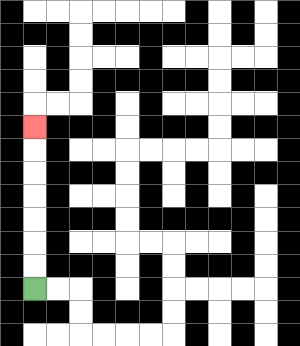{'start': '[1, 12]', 'end': '[1, 5]', 'path_directions': 'U,U,U,U,U,U,U', 'path_coordinates': '[[1, 12], [1, 11], [1, 10], [1, 9], [1, 8], [1, 7], [1, 6], [1, 5]]'}